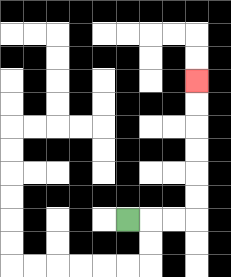{'start': '[5, 9]', 'end': '[8, 3]', 'path_directions': 'R,R,R,U,U,U,U,U,U', 'path_coordinates': '[[5, 9], [6, 9], [7, 9], [8, 9], [8, 8], [8, 7], [8, 6], [8, 5], [8, 4], [8, 3]]'}